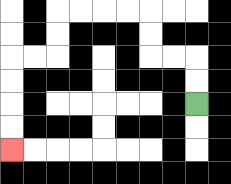{'start': '[8, 4]', 'end': '[0, 6]', 'path_directions': 'U,U,L,L,U,U,L,L,L,L,D,D,L,L,D,D,D,D', 'path_coordinates': '[[8, 4], [8, 3], [8, 2], [7, 2], [6, 2], [6, 1], [6, 0], [5, 0], [4, 0], [3, 0], [2, 0], [2, 1], [2, 2], [1, 2], [0, 2], [0, 3], [0, 4], [0, 5], [0, 6]]'}